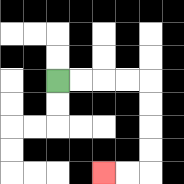{'start': '[2, 3]', 'end': '[4, 7]', 'path_directions': 'R,R,R,R,D,D,D,D,L,L', 'path_coordinates': '[[2, 3], [3, 3], [4, 3], [5, 3], [6, 3], [6, 4], [6, 5], [6, 6], [6, 7], [5, 7], [4, 7]]'}